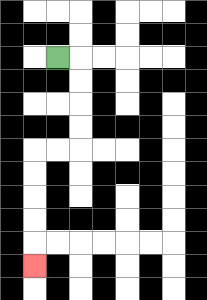{'start': '[2, 2]', 'end': '[1, 11]', 'path_directions': 'R,D,D,D,D,L,L,D,D,D,D,D', 'path_coordinates': '[[2, 2], [3, 2], [3, 3], [3, 4], [3, 5], [3, 6], [2, 6], [1, 6], [1, 7], [1, 8], [1, 9], [1, 10], [1, 11]]'}